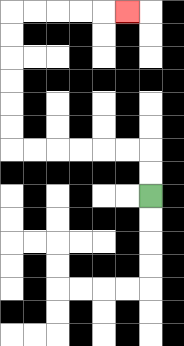{'start': '[6, 8]', 'end': '[5, 0]', 'path_directions': 'U,U,L,L,L,L,L,L,U,U,U,U,U,U,R,R,R,R,R', 'path_coordinates': '[[6, 8], [6, 7], [6, 6], [5, 6], [4, 6], [3, 6], [2, 6], [1, 6], [0, 6], [0, 5], [0, 4], [0, 3], [0, 2], [0, 1], [0, 0], [1, 0], [2, 0], [3, 0], [4, 0], [5, 0]]'}